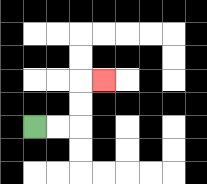{'start': '[1, 5]', 'end': '[4, 3]', 'path_directions': 'R,R,U,U,R', 'path_coordinates': '[[1, 5], [2, 5], [3, 5], [3, 4], [3, 3], [4, 3]]'}